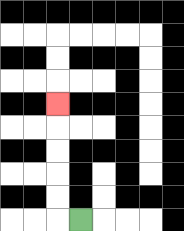{'start': '[3, 9]', 'end': '[2, 4]', 'path_directions': 'L,U,U,U,U,U', 'path_coordinates': '[[3, 9], [2, 9], [2, 8], [2, 7], [2, 6], [2, 5], [2, 4]]'}